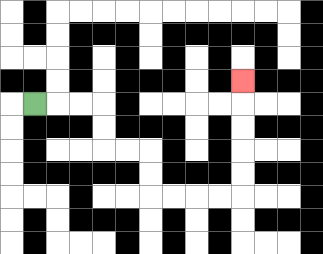{'start': '[1, 4]', 'end': '[10, 3]', 'path_directions': 'R,R,R,D,D,R,R,D,D,R,R,R,R,U,U,U,U,U', 'path_coordinates': '[[1, 4], [2, 4], [3, 4], [4, 4], [4, 5], [4, 6], [5, 6], [6, 6], [6, 7], [6, 8], [7, 8], [8, 8], [9, 8], [10, 8], [10, 7], [10, 6], [10, 5], [10, 4], [10, 3]]'}